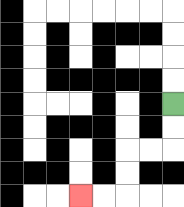{'start': '[7, 4]', 'end': '[3, 8]', 'path_directions': 'D,D,L,L,D,D,L,L', 'path_coordinates': '[[7, 4], [7, 5], [7, 6], [6, 6], [5, 6], [5, 7], [5, 8], [4, 8], [3, 8]]'}